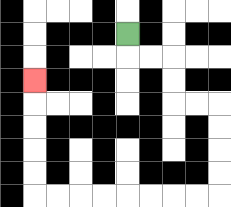{'start': '[5, 1]', 'end': '[1, 3]', 'path_directions': 'D,R,R,D,D,R,R,D,D,D,D,L,L,L,L,L,L,L,L,U,U,U,U,U', 'path_coordinates': '[[5, 1], [5, 2], [6, 2], [7, 2], [7, 3], [7, 4], [8, 4], [9, 4], [9, 5], [9, 6], [9, 7], [9, 8], [8, 8], [7, 8], [6, 8], [5, 8], [4, 8], [3, 8], [2, 8], [1, 8], [1, 7], [1, 6], [1, 5], [1, 4], [1, 3]]'}